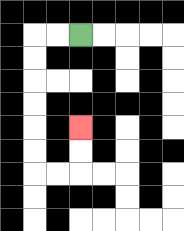{'start': '[3, 1]', 'end': '[3, 5]', 'path_directions': 'L,L,D,D,D,D,D,D,R,R,U,U', 'path_coordinates': '[[3, 1], [2, 1], [1, 1], [1, 2], [1, 3], [1, 4], [1, 5], [1, 6], [1, 7], [2, 7], [3, 7], [3, 6], [3, 5]]'}